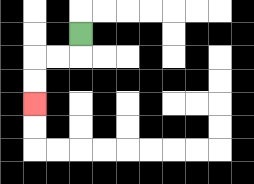{'start': '[3, 1]', 'end': '[1, 4]', 'path_directions': 'D,L,L,D,D', 'path_coordinates': '[[3, 1], [3, 2], [2, 2], [1, 2], [1, 3], [1, 4]]'}